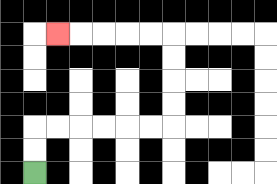{'start': '[1, 7]', 'end': '[2, 1]', 'path_directions': 'U,U,R,R,R,R,R,R,U,U,U,U,L,L,L,L,L', 'path_coordinates': '[[1, 7], [1, 6], [1, 5], [2, 5], [3, 5], [4, 5], [5, 5], [6, 5], [7, 5], [7, 4], [7, 3], [7, 2], [7, 1], [6, 1], [5, 1], [4, 1], [3, 1], [2, 1]]'}